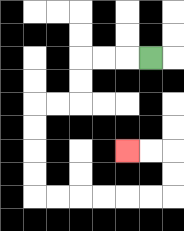{'start': '[6, 2]', 'end': '[5, 6]', 'path_directions': 'L,L,L,D,D,L,L,D,D,D,D,R,R,R,R,R,R,U,U,L,L', 'path_coordinates': '[[6, 2], [5, 2], [4, 2], [3, 2], [3, 3], [3, 4], [2, 4], [1, 4], [1, 5], [1, 6], [1, 7], [1, 8], [2, 8], [3, 8], [4, 8], [5, 8], [6, 8], [7, 8], [7, 7], [7, 6], [6, 6], [5, 6]]'}